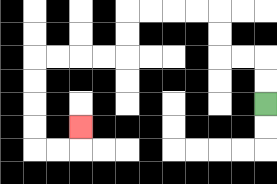{'start': '[11, 4]', 'end': '[3, 5]', 'path_directions': 'U,U,L,L,U,U,L,L,L,L,D,D,L,L,L,L,D,D,D,D,R,R,U', 'path_coordinates': '[[11, 4], [11, 3], [11, 2], [10, 2], [9, 2], [9, 1], [9, 0], [8, 0], [7, 0], [6, 0], [5, 0], [5, 1], [5, 2], [4, 2], [3, 2], [2, 2], [1, 2], [1, 3], [1, 4], [1, 5], [1, 6], [2, 6], [3, 6], [3, 5]]'}